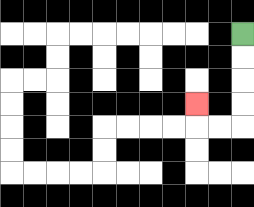{'start': '[10, 1]', 'end': '[8, 4]', 'path_directions': 'D,D,D,D,L,L,U', 'path_coordinates': '[[10, 1], [10, 2], [10, 3], [10, 4], [10, 5], [9, 5], [8, 5], [8, 4]]'}